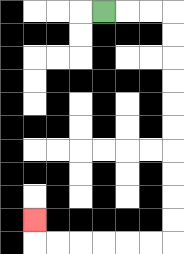{'start': '[4, 0]', 'end': '[1, 9]', 'path_directions': 'R,R,R,D,D,D,D,D,D,D,D,D,D,L,L,L,L,L,L,U', 'path_coordinates': '[[4, 0], [5, 0], [6, 0], [7, 0], [7, 1], [7, 2], [7, 3], [7, 4], [7, 5], [7, 6], [7, 7], [7, 8], [7, 9], [7, 10], [6, 10], [5, 10], [4, 10], [3, 10], [2, 10], [1, 10], [1, 9]]'}